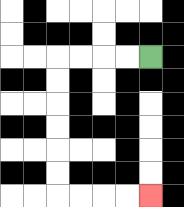{'start': '[6, 2]', 'end': '[6, 8]', 'path_directions': 'L,L,L,L,D,D,D,D,D,D,R,R,R,R', 'path_coordinates': '[[6, 2], [5, 2], [4, 2], [3, 2], [2, 2], [2, 3], [2, 4], [2, 5], [2, 6], [2, 7], [2, 8], [3, 8], [4, 8], [5, 8], [6, 8]]'}